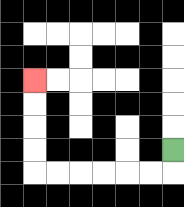{'start': '[7, 6]', 'end': '[1, 3]', 'path_directions': 'D,L,L,L,L,L,L,U,U,U,U', 'path_coordinates': '[[7, 6], [7, 7], [6, 7], [5, 7], [4, 7], [3, 7], [2, 7], [1, 7], [1, 6], [1, 5], [1, 4], [1, 3]]'}